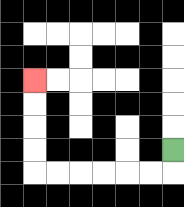{'start': '[7, 6]', 'end': '[1, 3]', 'path_directions': 'D,L,L,L,L,L,L,U,U,U,U', 'path_coordinates': '[[7, 6], [7, 7], [6, 7], [5, 7], [4, 7], [3, 7], [2, 7], [1, 7], [1, 6], [1, 5], [1, 4], [1, 3]]'}